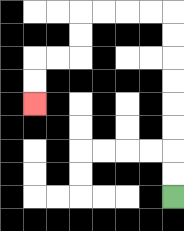{'start': '[7, 8]', 'end': '[1, 4]', 'path_directions': 'U,U,U,U,U,U,U,U,L,L,L,L,D,D,L,L,D,D', 'path_coordinates': '[[7, 8], [7, 7], [7, 6], [7, 5], [7, 4], [7, 3], [7, 2], [7, 1], [7, 0], [6, 0], [5, 0], [4, 0], [3, 0], [3, 1], [3, 2], [2, 2], [1, 2], [1, 3], [1, 4]]'}